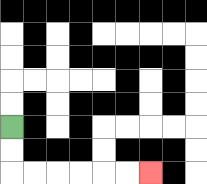{'start': '[0, 5]', 'end': '[6, 7]', 'path_directions': 'D,D,R,R,R,R,R,R', 'path_coordinates': '[[0, 5], [0, 6], [0, 7], [1, 7], [2, 7], [3, 7], [4, 7], [5, 7], [6, 7]]'}